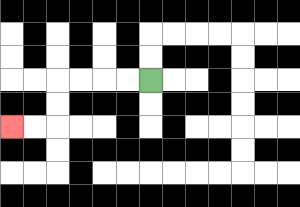{'start': '[6, 3]', 'end': '[0, 5]', 'path_directions': 'L,L,L,L,D,D,L,L', 'path_coordinates': '[[6, 3], [5, 3], [4, 3], [3, 3], [2, 3], [2, 4], [2, 5], [1, 5], [0, 5]]'}